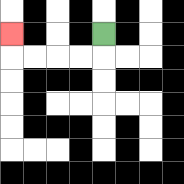{'start': '[4, 1]', 'end': '[0, 1]', 'path_directions': 'D,L,L,L,L,U', 'path_coordinates': '[[4, 1], [4, 2], [3, 2], [2, 2], [1, 2], [0, 2], [0, 1]]'}